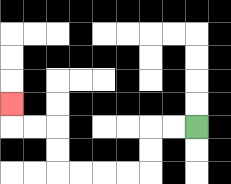{'start': '[8, 5]', 'end': '[0, 4]', 'path_directions': 'L,L,D,D,L,L,L,L,U,U,L,L,U', 'path_coordinates': '[[8, 5], [7, 5], [6, 5], [6, 6], [6, 7], [5, 7], [4, 7], [3, 7], [2, 7], [2, 6], [2, 5], [1, 5], [0, 5], [0, 4]]'}